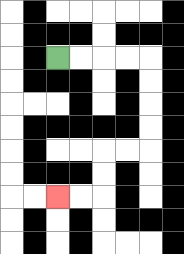{'start': '[2, 2]', 'end': '[2, 8]', 'path_directions': 'R,R,R,R,D,D,D,D,L,L,D,D,L,L', 'path_coordinates': '[[2, 2], [3, 2], [4, 2], [5, 2], [6, 2], [6, 3], [6, 4], [6, 5], [6, 6], [5, 6], [4, 6], [4, 7], [4, 8], [3, 8], [2, 8]]'}